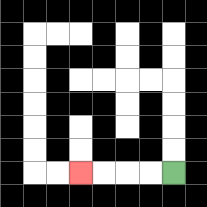{'start': '[7, 7]', 'end': '[3, 7]', 'path_directions': 'L,L,L,L', 'path_coordinates': '[[7, 7], [6, 7], [5, 7], [4, 7], [3, 7]]'}